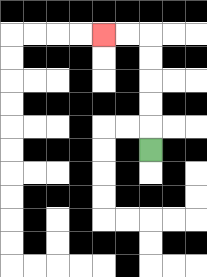{'start': '[6, 6]', 'end': '[4, 1]', 'path_directions': 'U,U,U,U,U,L,L', 'path_coordinates': '[[6, 6], [6, 5], [6, 4], [6, 3], [6, 2], [6, 1], [5, 1], [4, 1]]'}